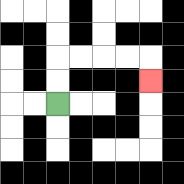{'start': '[2, 4]', 'end': '[6, 3]', 'path_directions': 'U,U,R,R,R,R,D', 'path_coordinates': '[[2, 4], [2, 3], [2, 2], [3, 2], [4, 2], [5, 2], [6, 2], [6, 3]]'}